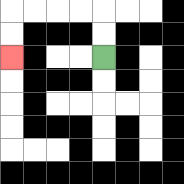{'start': '[4, 2]', 'end': '[0, 2]', 'path_directions': 'U,U,L,L,L,L,D,D', 'path_coordinates': '[[4, 2], [4, 1], [4, 0], [3, 0], [2, 0], [1, 0], [0, 0], [0, 1], [0, 2]]'}